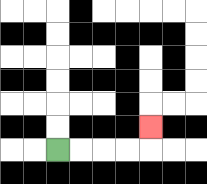{'start': '[2, 6]', 'end': '[6, 5]', 'path_directions': 'R,R,R,R,U', 'path_coordinates': '[[2, 6], [3, 6], [4, 6], [5, 6], [6, 6], [6, 5]]'}